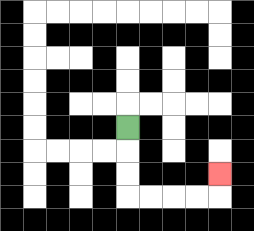{'start': '[5, 5]', 'end': '[9, 7]', 'path_directions': 'D,D,D,R,R,R,R,U', 'path_coordinates': '[[5, 5], [5, 6], [5, 7], [5, 8], [6, 8], [7, 8], [8, 8], [9, 8], [9, 7]]'}